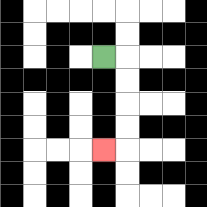{'start': '[4, 2]', 'end': '[4, 6]', 'path_directions': 'R,D,D,D,D,L', 'path_coordinates': '[[4, 2], [5, 2], [5, 3], [5, 4], [5, 5], [5, 6], [4, 6]]'}